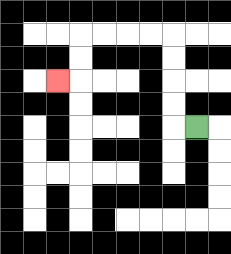{'start': '[8, 5]', 'end': '[2, 3]', 'path_directions': 'L,U,U,U,U,L,L,L,L,D,D,L', 'path_coordinates': '[[8, 5], [7, 5], [7, 4], [7, 3], [7, 2], [7, 1], [6, 1], [5, 1], [4, 1], [3, 1], [3, 2], [3, 3], [2, 3]]'}